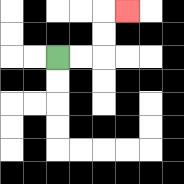{'start': '[2, 2]', 'end': '[5, 0]', 'path_directions': 'R,R,U,U,R', 'path_coordinates': '[[2, 2], [3, 2], [4, 2], [4, 1], [4, 0], [5, 0]]'}